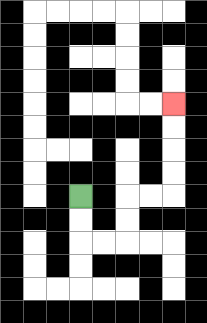{'start': '[3, 8]', 'end': '[7, 4]', 'path_directions': 'D,D,R,R,U,U,R,R,U,U,U,U', 'path_coordinates': '[[3, 8], [3, 9], [3, 10], [4, 10], [5, 10], [5, 9], [5, 8], [6, 8], [7, 8], [7, 7], [7, 6], [7, 5], [7, 4]]'}